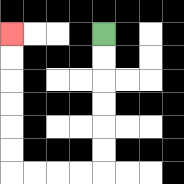{'start': '[4, 1]', 'end': '[0, 1]', 'path_directions': 'D,D,D,D,D,D,L,L,L,L,U,U,U,U,U,U', 'path_coordinates': '[[4, 1], [4, 2], [4, 3], [4, 4], [4, 5], [4, 6], [4, 7], [3, 7], [2, 7], [1, 7], [0, 7], [0, 6], [0, 5], [0, 4], [0, 3], [0, 2], [0, 1]]'}